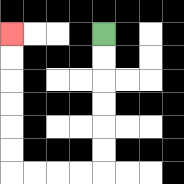{'start': '[4, 1]', 'end': '[0, 1]', 'path_directions': 'D,D,D,D,D,D,L,L,L,L,U,U,U,U,U,U', 'path_coordinates': '[[4, 1], [4, 2], [4, 3], [4, 4], [4, 5], [4, 6], [4, 7], [3, 7], [2, 7], [1, 7], [0, 7], [0, 6], [0, 5], [0, 4], [0, 3], [0, 2], [0, 1]]'}